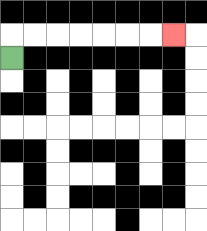{'start': '[0, 2]', 'end': '[7, 1]', 'path_directions': 'U,R,R,R,R,R,R,R', 'path_coordinates': '[[0, 2], [0, 1], [1, 1], [2, 1], [3, 1], [4, 1], [5, 1], [6, 1], [7, 1]]'}